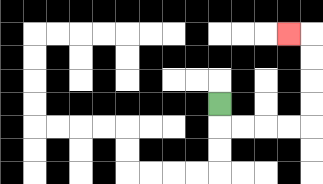{'start': '[9, 4]', 'end': '[12, 1]', 'path_directions': 'D,R,R,R,R,U,U,U,U,L', 'path_coordinates': '[[9, 4], [9, 5], [10, 5], [11, 5], [12, 5], [13, 5], [13, 4], [13, 3], [13, 2], [13, 1], [12, 1]]'}